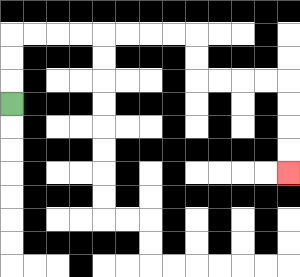{'start': '[0, 4]', 'end': '[12, 7]', 'path_directions': 'U,U,U,R,R,R,R,R,R,R,R,D,D,R,R,R,R,D,D,D,D', 'path_coordinates': '[[0, 4], [0, 3], [0, 2], [0, 1], [1, 1], [2, 1], [3, 1], [4, 1], [5, 1], [6, 1], [7, 1], [8, 1], [8, 2], [8, 3], [9, 3], [10, 3], [11, 3], [12, 3], [12, 4], [12, 5], [12, 6], [12, 7]]'}